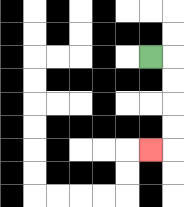{'start': '[6, 2]', 'end': '[6, 6]', 'path_directions': 'R,D,D,D,D,L', 'path_coordinates': '[[6, 2], [7, 2], [7, 3], [7, 4], [7, 5], [7, 6], [6, 6]]'}